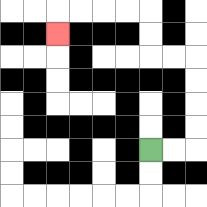{'start': '[6, 6]', 'end': '[2, 1]', 'path_directions': 'R,R,U,U,U,U,L,L,U,U,L,L,L,L,D', 'path_coordinates': '[[6, 6], [7, 6], [8, 6], [8, 5], [8, 4], [8, 3], [8, 2], [7, 2], [6, 2], [6, 1], [6, 0], [5, 0], [4, 0], [3, 0], [2, 0], [2, 1]]'}